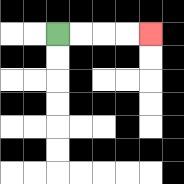{'start': '[2, 1]', 'end': '[6, 1]', 'path_directions': 'R,R,R,R', 'path_coordinates': '[[2, 1], [3, 1], [4, 1], [5, 1], [6, 1]]'}